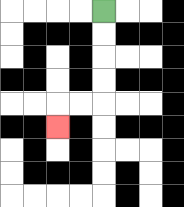{'start': '[4, 0]', 'end': '[2, 5]', 'path_directions': 'D,D,D,D,L,L,D', 'path_coordinates': '[[4, 0], [4, 1], [4, 2], [4, 3], [4, 4], [3, 4], [2, 4], [2, 5]]'}